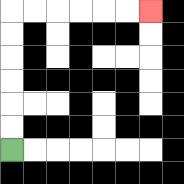{'start': '[0, 6]', 'end': '[6, 0]', 'path_directions': 'U,U,U,U,U,U,R,R,R,R,R,R', 'path_coordinates': '[[0, 6], [0, 5], [0, 4], [0, 3], [0, 2], [0, 1], [0, 0], [1, 0], [2, 0], [3, 0], [4, 0], [5, 0], [6, 0]]'}